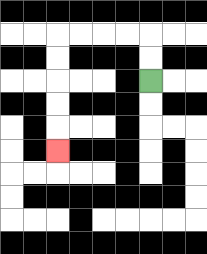{'start': '[6, 3]', 'end': '[2, 6]', 'path_directions': 'U,U,L,L,L,L,D,D,D,D,D', 'path_coordinates': '[[6, 3], [6, 2], [6, 1], [5, 1], [4, 1], [3, 1], [2, 1], [2, 2], [2, 3], [2, 4], [2, 5], [2, 6]]'}